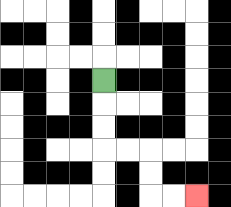{'start': '[4, 3]', 'end': '[8, 8]', 'path_directions': 'D,D,D,R,R,D,D,R,R', 'path_coordinates': '[[4, 3], [4, 4], [4, 5], [4, 6], [5, 6], [6, 6], [6, 7], [6, 8], [7, 8], [8, 8]]'}